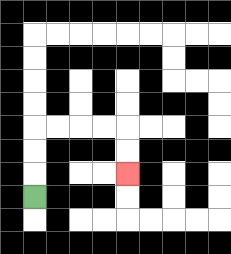{'start': '[1, 8]', 'end': '[5, 7]', 'path_directions': 'U,U,U,R,R,R,R,D,D', 'path_coordinates': '[[1, 8], [1, 7], [1, 6], [1, 5], [2, 5], [3, 5], [4, 5], [5, 5], [5, 6], [5, 7]]'}